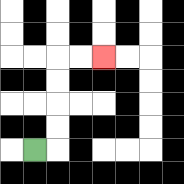{'start': '[1, 6]', 'end': '[4, 2]', 'path_directions': 'R,U,U,U,U,R,R', 'path_coordinates': '[[1, 6], [2, 6], [2, 5], [2, 4], [2, 3], [2, 2], [3, 2], [4, 2]]'}